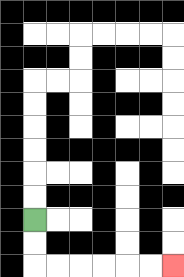{'start': '[1, 9]', 'end': '[7, 11]', 'path_directions': 'D,D,R,R,R,R,R,R', 'path_coordinates': '[[1, 9], [1, 10], [1, 11], [2, 11], [3, 11], [4, 11], [5, 11], [6, 11], [7, 11]]'}